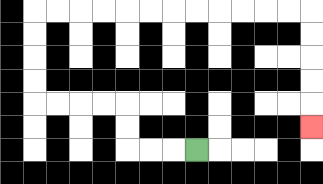{'start': '[8, 6]', 'end': '[13, 5]', 'path_directions': 'L,L,L,U,U,L,L,L,L,U,U,U,U,R,R,R,R,R,R,R,R,R,R,R,R,D,D,D,D,D', 'path_coordinates': '[[8, 6], [7, 6], [6, 6], [5, 6], [5, 5], [5, 4], [4, 4], [3, 4], [2, 4], [1, 4], [1, 3], [1, 2], [1, 1], [1, 0], [2, 0], [3, 0], [4, 0], [5, 0], [6, 0], [7, 0], [8, 0], [9, 0], [10, 0], [11, 0], [12, 0], [13, 0], [13, 1], [13, 2], [13, 3], [13, 4], [13, 5]]'}